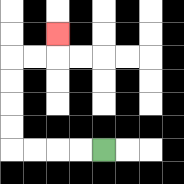{'start': '[4, 6]', 'end': '[2, 1]', 'path_directions': 'L,L,L,L,U,U,U,U,R,R,U', 'path_coordinates': '[[4, 6], [3, 6], [2, 6], [1, 6], [0, 6], [0, 5], [0, 4], [0, 3], [0, 2], [1, 2], [2, 2], [2, 1]]'}